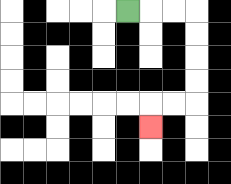{'start': '[5, 0]', 'end': '[6, 5]', 'path_directions': 'R,R,R,D,D,D,D,L,L,D', 'path_coordinates': '[[5, 0], [6, 0], [7, 0], [8, 0], [8, 1], [8, 2], [8, 3], [8, 4], [7, 4], [6, 4], [6, 5]]'}